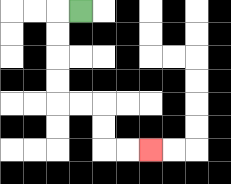{'start': '[3, 0]', 'end': '[6, 6]', 'path_directions': 'L,D,D,D,D,R,R,D,D,R,R', 'path_coordinates': '[[3, 0], [2, 0], [2, 1], [2, 2], [2, 3], [2, 4], [3, 4], [4, 4], [4, 5], [4, 6], [5, 6], [6, 6]]'}